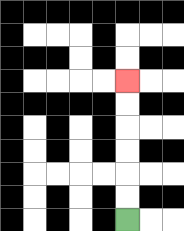{'start': '[5, 9]', 'end': '[5, 3]', 'path_directions': 'U,U,U,U,U,U', 'path_coordinates': '[[5, 9], [5, 8], [5, 7], [5, 6], [5, 5], [5, 4], [5, 3]]'}